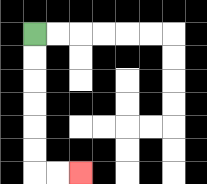{'start': '[1, 1]', 'end': '[3, 7]', 'path_directions': 'D,D,D,D,D,D,R,R', 'path_coordinates': '[[1, 1], [1, 2], [1, 3], [1, 4], [1, 5], [1, 6], [1, 7], [2, 7], [3, 7]]'}